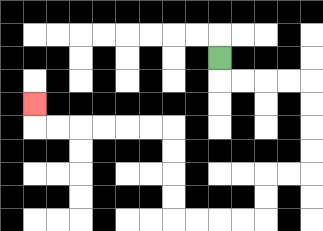{'start': '[9, 2]', 'end': '[1, 4]', 'path_directions': 'D,R,R,R,R,D,D,D,D,L,L,D,D,L,L,L,L,U,U,U,U,L,L,L,L,L,L,U', 'path_coordinates': '[[9, 2], [9, 3], [10, 3], [11, 3], [12, 3], [13, 3], [13, 4], [13, 5], [13, 6], [13, 7], [12, 7], [11, 7], [11, 8], [11, 9], [10, 9], [9, 9], [8, 9], [7, 9], [7, 8], [7, 7], [7, 6], [7, 5], [6, 5], [5, 5], [4, 5], [3, 5], [2, 5], [1, 5], [1, 4]]'}